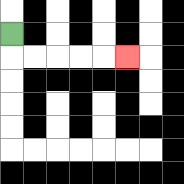{'start': '[0, 1]', 'end': '[5, 2]', 'path_directions': 'D,R,R,R,R,R', 'path_coordinates': '[[0, 1], [0, 2], [1, 2], [2, 2], [3, 2], [4, 2], [5, 2]]'}